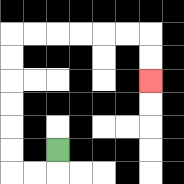{'start': '[2, 6]', 'end': '[6, 3]', 'path_directions': 'D,L,L,U,U,U,U,U,U,R,R,R,R,R,R,D,D', 'path_coordinates': '[[2, 6], [2, 7], [1, 7], [0, 7], [0, 6], [0, 5], [0, 4], [0, 3], [0, 2], [0, 1], [1, 1], [2, 1], [3, 1], [4, 1], [5, 1], [6, 1], [6, 2], [6, 3]]'}